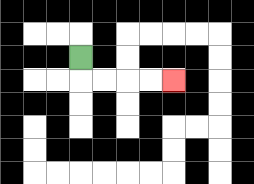{'start': '[3, 2]', 'end': '[7, 3]', 'path_directions': 'D,R,R,R,R', 'path_coordinates': '[[3, 2], [3, 3], [4, 3], [5, 3], [6, 3], [7, 3]]'}